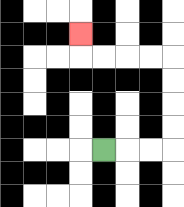{'start': '[4, 6]', 'end': '[3, 1]', 'path_directions': 'R,R,R,U,U,U,U,L,L,L,L,U', 'path_coordinates': '[[4, 6], [5, 6], [6, 6], [7, 6], [7, 5], [7, 4], [7, 3], [7, 2], [6, 2], [5, 2], [4, 2], [3, 2], [3, 1]]'}